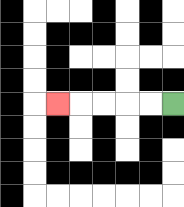{'start': '[7, 4]', 'end': '[2, 4]', 'path_directions': 'L,L,L,L,L', 'path_coordinates': '[[7, 4], [6, 4], [5, 4], [4, 4], [3, 4], [2, 4]]'}